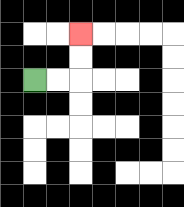{'start': '[1, 3]', 'end': '[3, 1]', 'path_directions': 'R,R,U,U', 'path_coordinates': '[[1, 3], [2, 3], [3, 3], [3, 2], [3, 1]]'}